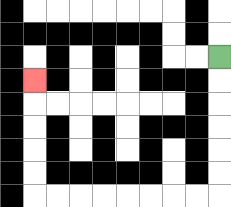{'start': '[9, 2]', 'end': '[1, 3]', 'path_directions': 'D,D,D,D,D,D,L,L,L,L,L,L,L,L,U,U,U,U,U', 'path_coordinates': '[[9, 2], [9, 3], [9, 4], [9, 5], [9, 6], [9, 7], [9, 8], [8, 8], [7, 8], [6, 8], [5, 8], [4, 8], [3, 8], [2, 8], [1, 8], [1, 7], [1, 6], [1, 5], [1, 4], [1, 3]]'}